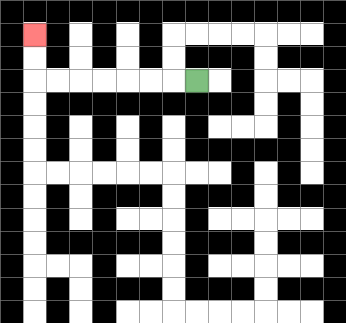{'start': '[8, 3]', 'end': '[1, 1]', 'path_directions': 'L,L,L,L,L,L,L,U,U', 'path_coordinates': '[[8, 3], [7, 3], [6, 3], [5, 3], [4, 3], [3, 3], [2, 3], [1, 3], [1, 2], [1, 1]]'}